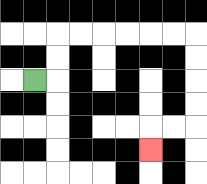{'start': '[1, 3]', 'end': '[6, 6]', 'path_directions': 'R,U,U,R,R,R,R,R,R,D,D,D,D,L,L,D', 'path_coordinates': '[[1, 3], [2, 3], [2, 2], [2, 1], [3, 1], [4, 1], [5, 1], [6, 1], [7, 1], [8, 1], [8, 2], [8, 3], [8, 4], [8, 5], [7, 5], [6, 5], [6, 6]]'}